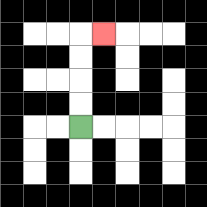{'start': '[3, 5]', 'end': '[4, 1]', 'path_directions': 'U,U,U,U,R', 'path_coordinates': '[[3, 5], [3, 4], [3, 3], [3, 2], [3, 1], [4, 1]]'}